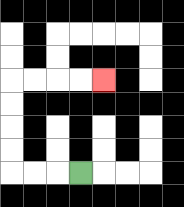{'start': '[3, 7]', 'end': '[4, 3]', 'path_directions': 'L,L,L,U,U,U,U,R,R,R,R', 'path_coordinates': '[[3, 7], [2, 7], [1, 7], [0, 7], [0, 6], [0, 5], [0, 4], [0, 3], [1, 3], [2, 3], [3, 3], [4, 3]]'}